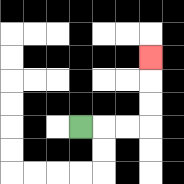{'start': '[3, 5]', 'end': '[6, 2]', 'path_directions': 'R,R,R,U,U,U', 'path_coordinates': '[[3, 5], [4, 5], [5, 5], [6, 5], [6, 4], [6, 3], [6, 2]]'}